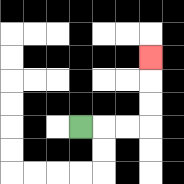{'start': '[3, 5]', 'end': '[6, 2]', 'path_directions': 'R,R,R,U,U,U', 'path_coordinates': '[[3, 5], [4, 5], [5, 5], [6, 5], [6, 4], [6, 3], [6, 2]]'}